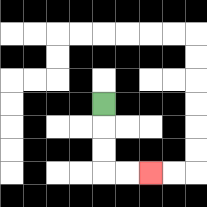{'start': '[4, 4]', 'end': '[6, 7]', 'path_directions': 'D,D,D,R,R', 'path_coordinates': '[[4, 4], [4, 5], [4, 6], [4, 7], [5, 7], [6, 7]]'}